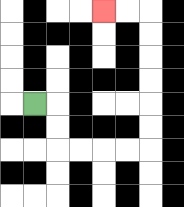{'start': '[1, 4]', 'end': '[4, 0]', 'path_directions': 'R,D,D,R,R,R,R,U,U,U,U,U,U,L,L', 'path_coordinates': '[[1, 4], [2, 4], [2, 5], [2, 6], [3, 6], [4, 6], [5, 6], [6, 6], [6, 5], [6, 4], [6, 3], [6, 2], [6, 1], [6, 0], [5, 0], [4, 0]]'}